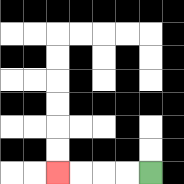{'start': '[6, 7]', 'end': '[2, 7]', 'path_directions': 'L,L,L,L', 'path_coordinates': '[[6, 7], [5, 7], [4, 7], [3, 7], [2, 7]]'}